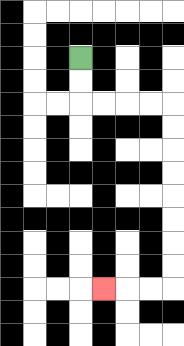{'start': '[3, 2]', 'end': '[4, 12]', 'path_directions': 'D,D,R,R,R,R,D,D,D,D,D,D,D,D,L,L,L', 'path_coordinates': '[[3, 2], [3, 3], [3, 4], [4, 4], [5, 4], [6, 4], [7, 4], [7, 5], [7, 6], [7, 7], [7, 8], [7, 9], [7, 10], [7, 11], [7, 12], [6, 12], [5, 12], [4, 12]]'}